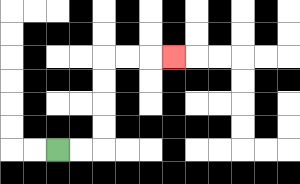{'start': '[2, 6]', 'end': '[7, 2]', 'path_directions': 'R,R,U,U,U,U,R,R,R', 'path_coordinates': '[[2, 6], [3, 6], [4, 6], [4, 5], [4, 4], [4, 3], [4, 2], [5, 2], [6, 2], [7, 2]]'}